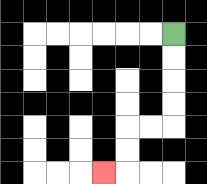{'start': '[7, 1]', 'end': '[4, 7]', 'path_directions': 'D,D,D,D,L,L,D,D,L', 'path_coordinates': '[[7, 1], [7, 2], [7, 3], [7, 4], [7, 5], [6, 5], [5, 5], [5, 6], [5, 7], [4, 7]]'}